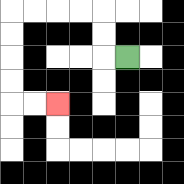{'start': '[5, 2]', 'end': '[2, 4]', 'path_directions': 'L,U,U,L,L,L,L,D,D,D,D,R,R', 'path_coordinates': '[[5, 2], [4, 2], [4, 1], [4, 0], [3, 0], [2, 0], [1, 0], [0, 0], [0, 1], [0, 2], [0, 3], [0, 4], [1, 4], [2, 4]]'}